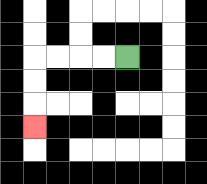{'start': '[5, 2]', 'end': '[1, 5]', 'path_directions': 'L,L,L,L,D,D,D', 'path_coordinates': '[[5, 2], [4, 2], [3, 2], [2, 2], [1, 2], [1, 3], [1, 4], [1, 5]]'}